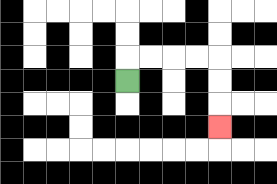{'start': '[5, 3]', 'end': '[9, 5]', 'path_directions': 'U,R,R,R,R,D,D,D', 'path_coordinates': '[[5, 3], [5, 2], [6, 2], [7, 2], [8, 2], [9, 2], [9, 3], [9, 4], [9, 5]]'}